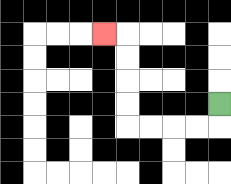{'start': '[9, 4]', 'end': '[4, 1]', 'path_directions': 'D,L,L,L,L,U,U,U,U,L', 'path_coordinates': '[[9, 4], [9, 5], [8, 5], [7, 5], [6, 5], [5, 5], [5, 4], [5, 3], [5, 2], [5, 1], [4, 1]]'}